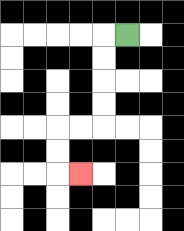{'start': '[5, 1]', 'end': '[3, 7]', 'path_directions': 'L,D,D,D,D,L,L,D,D,R', 'path_coordinates': '[[5, 1], [4, 1], [4, 2], [4, 3], [4, 4], [4, 5], [3, 5], [2, 5], [2, 6], [2, 7], [3, 7]]'}